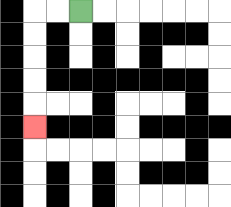{'start': '[3, 0]', 'end': '[1, 5]', 'path_directions': 'L,L,D,D,D,D,D', 'path_coordinates': '[[3, 0], [2, 0], [1, 0], [1, 1], [1, 2], [1, 3], [1, 4], [1, 5]]'}